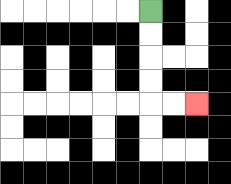{'start': '[6, 0]', 'end': '[8, 4]', 'path_directions': 'D,D,D,D,R,R', 'path_coordinates': '[[6, 0], [6, 1], [6, 2], [6, 3], [6, 4], [7, 4], [8, 4]]'}